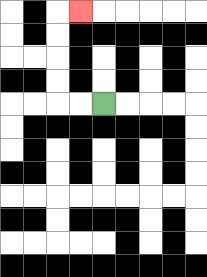{'start': '[4, 4]', 'end': '[3, 0]', 'path_directions': 'L,L,U,U,U,U,R', 'path_coordinates': '[[4, 4], [3, 4], [2, 4], [2, 3], [2, 2], [2, 1], [2, 0], [3, 0]]'}